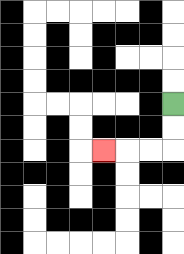{'start': '[7, 4]', 'end': '[4, 6]', 'path_directions': 'D,D,L,L,L', 'path_coordinates': '[[7, 4], [7, 5], [7, 6], [6, 6], [5, 6], [4, 6]]'}